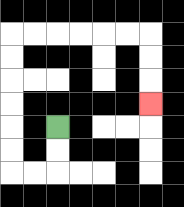{'start': '[2, 5]', 'end': '[6, 4]', 'path_directions': 'D,D,L,L,U,U,U,U,U,U,R,R,R,R,R,R,D,D,D', 'path_coordinates': '[[2, 5], [2, 6], [2, 7], [1, 7], [0, 7], [0, 6], [0, 5], [0, 4], [0, 3], [0, 2], [0, 1], [1, 1], [2, 1], [3, 1], [4, 1], [5, 1], [6, 1], [6, 2], [6, 3], [6, 4]]'}